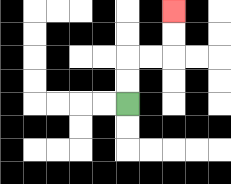{'start': '[5, 4]', 'end': '[7, 0]', 'path_directions': 'U,U,R,R,U,U', 'path_coordinates': '[[5, 4], [5, 3], [5, 2], [6, 2], [7, 2], [7, 1], [7, 0]]'}